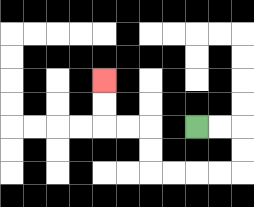{'start': '[8, 5]', 'end': '[4, 3]', 'path_directions': 'R,R,D,D,L,L,L,L,U,U,L,L,U,U', 'path_coordinates': '[[8, 5], [9, 5], [10, 5], [10, 6], [10, 7], [9, 7], [8, 7], [7, 7], [6, 7], [6, 6], [6, 5], [5, 5], [4, 5], [4, 4], [4, 3]]'}